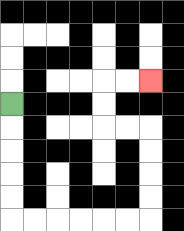{'start': '[0, 4]', 'end': '[6, 3]', 'path_directions': 'D,D,D,D,D,R,R,R,R,R,R,U,U,U,U,L,L,U,U,R,R', 'path_coordinates': '[[0, 4], [0, 5], [0, 6], [0, 7], [0, 8], [0, 9], [1, 9], [2, 9], [3, 9], [4, 9], [5, 9], [6, 9], [6, 8], [6, 7], [6, 6], [6, 5], [5, 5], [4, 5], [4, 4], [4, 3], [5, 3], [6, 3]]'}